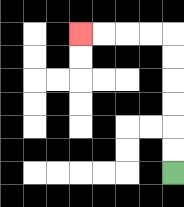{'start': '[7, 7]', 'end': '[3, 1]', 'path_directions': 'U,U,U,U,U,U,L,L,L,L', 'path_coordinates': '[[7, 7], [7, 6], [7, 5], [7, 4], [7, 3], [7, 2], [7, 1], [6, 1], [5, 1], [4, 1], [3, 1]]'}